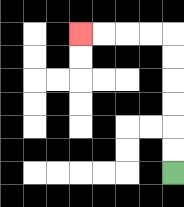{'start': '[7, 7]', 'end': '[3, 1]', 'path_directions': 'U,U,U,U,U,U,L,L,L,L', 'path_coordinates': '[[7, 7], [7, 6], [7, 5], [7, 4], [7, 3], [7, 2], [7, 1], [6, 1], [5, 1], [4, 1], [3, 1]]'}